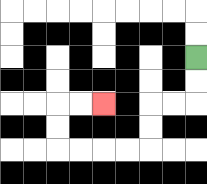{'start': '[8, 2]', 'end': '[4, 4]', 'path_directions': 'D,D,L,L,D,D,L,L,L,L,U,U,R,R', 'path_coordinates': '[[8, 2], [8, 3], [8, 4], [7, 4], [6, 4], [6, 5], [6, 6], [5, 6], [4, 6], [3, 6], [2, 6], [2, 5], [2, 4], [3, 4], [4, 4]]'}